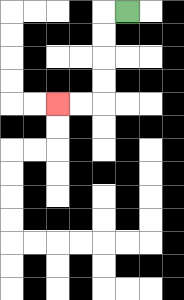{'start': '[5, 0]', 'end': '[2, 4]', 'path_directions': 'L,D,D,D,D,L,L', 'path_coordinates': '[[5, 0], [4, 0], [4, 1], [4, 2], [4, 3], [4, 4], [3, 4], [2, 4]]'}